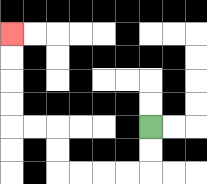{'start': '[6, 5]', 'end': '[0, 1]', 'path_directions': 'D,D,L,L,L,L,U,U,L,L,U,U,U,U', 'path_coordinates': '[[6, 5], [6, 6], [6, 7], [5, 7], [4, 7], [3, 7], [2, 7], [2, 6], [2, 5], [1, 5], [0, 5], [0, 4], [0, 3], [0, 2], [0, 1]]'}